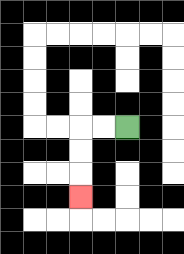{'start': '[5, 5]', 'end': '[3, 8]', 'path_directions': 'L,L,D,D,D', 'path_coordinates': '[[5, 5], [4, 5], [3, 5], [3, 6], [3, 7], [3, 8]]'}